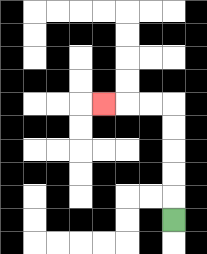{'start': '[7, 9]', 'end': '[4, 4]', 'path_directions': 'U,U,U,U,U,L,L,L', 'path_coordinates': '[[7, 9], [7, 8], [7, 7], [7, 6], [7, 5], [7, 4], [6, 4], [5, 4], [4, 4]]'}